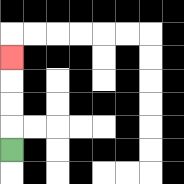{'start': '[0, 6]', 'end': '[0, 2]', 'path_directions': 'U,U,U,U', 'path_coordinates': '[[0, 6], [0, 5], [0, 4], [0, 3], [0, 2]]'}